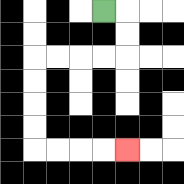{'start': '[4, 0]', 'end': '[5, 6]', 'path_directions': 'R,D,D,L,L,L,L,D,D,D,D,R,R,R,R', 'path_coordinates': '[[4, 0], [5, 0], [5, 1], [5, 2], [4, 2], [3, 2], [2, 2], [1, 2], [1, 3], [1, 4], [1, 5], [1, 6], [2, 6], [3, 6], [4, 6], [5, 6]]'}